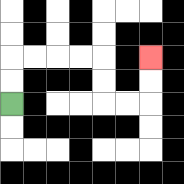{'start': '[0, 4]', 'end': '[6, 2]', 'path_directions': 'U,U,R,R,R,R,D,D,R,R,U,U', 'path_coordinates': '[[0, 4], [0, 3], [0, 2], [1, 2], [2, 2], [3, 2], [4, 2], [4, 3], [4, 4], [5, 4], [6, 4], [6, 3], [6, 2]]'}